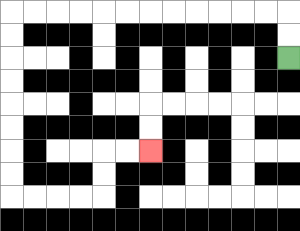{'start': '[12, 2]', 'end': '[6, 6]', 'path_directions': 'U,U,L,L,L,L,L,L,L,L,L,L,L,L,D,D,D,D,D,D,D,D,R,R,R,R,U,U,R,R', 'path_coordinates': '[[12, 2], [12, 1], [12, 0], [11, 0], [10, 0], [9, 0], [8, 0], [7, 0], [6, 0], [5, 0], [4, 0], [3, 0], [2, 0], [1, 0], [0, 0], [0, 1], [0, 2], [0, 3], [0, 4], [0, 5], [0, 6], [0, 7], [0, 8], [1, 8], [2, 8], [3, 8], [4, 8], [4, 7], [4, 6], [5, 6], [6, 6]]'}